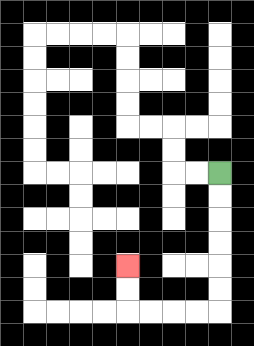{'start': '[9, 7]', 'end': '[5, 11]', 'path_directions': 'D,D,D,D,D,D,L,L,L,L,U,U', 'path_coordinates': '[[9, 7], [9, 8], [9, 9], [9, 10], [9, 11], [9, 12], [9, 13], [8, 13], [7, 13], [6, 13], [5, 13], [5, 12], [5, 11]]'}